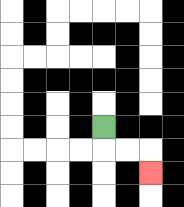{'start': '[4, 5]', 'end': '[6, 7]', 'path_directions': 'D,R,R,D', 'path_coordinates': '[[4, 5], [4, 6], [5, 6], [6, 6], [6, 7]]'}